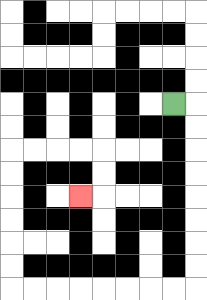{'start': '[7, 4]', 'end': '[3, 8]', 'path_directions': 'R,D,D,D,D,D,D,D,D,L,L,L,L,L,L,L,L,U,U,U,U,U,U,R,R,R,R,D,D,L', 'path_coordinates': '[[7, 4], [8, 4], [8, 5], [8, 6], [8, 7], [8, 8], [8, 9], [8, 10], [8, 11], [8, 12], [7, 12], [6, 12], [5, 12], [4, 12], [3, 12], [2, 12], [1, 12], [0, 12], [0, 11], [0, 10], [0, 9], [0, 8], [0, 7], [0, 6], [1, 6], [2, 6], [3, 6], [4, 6], [4, 7], [4, 8], [3, 8]]'}